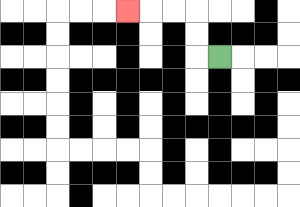{'start': '[9, 2]', 'end': '[5, 0]', 'path_directions': 'L,U,U,L,L,L', 'path_coordinates': '[[9, 2], [8, 2], [8, 1], [8, 0], [7, 0], [6, 0], [5, 0]]'}